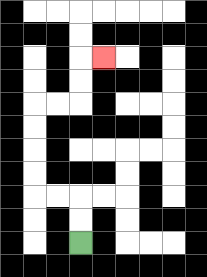{'start': '[3, 10]', 'end': '[4, 2]', 'path_directions': 'U,U,L,L,U,U,U,U,R,R,U,U,R', 'path_coordinates': '[[3, 10], [3, 9], [3, 8], [2, 8], [1, 8], [1, 7], [1, 6], [1, 5], [1, 4], [2, 4], [3, 4], [3, 3], [3, 2], [4, 2]]'}